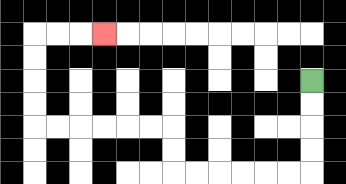{'start': '[13, 3]', 'end': '[4, 1]', 'path_directions': 'D,D,D,D,L,L,L,L,L,L,U,U,L,L,L,L,L,L,U,U,U,U,R,R,R', 'path_coordinates': '[[13, 3], [13, 4], [13, 5], [13, 6], [13, 7], [12, 7], [11, 7], [10, 7], [9, 7], [8, 7], [7, 7], [7, 6], [7, 5], [6, 5], [5, 5], [4, 5], [3, 5], [2, 5], [1, 5], [1, 4], [1, 3], [1, 2], [1, 1], [2, 1], [3, 1], [4, 1]]'}